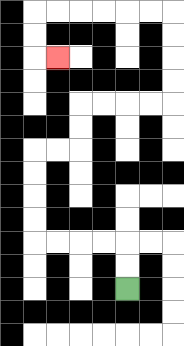{'start': '[5, 12]', 'end': '[2, 2]', 'path_directions': 'U,U,L,L,L,L,U,U,U,U,R,R,U,U,R,R,R,R,U,U,U,U,L,L,L,L,L,L,D,D,R', 'path_coordinates': '[[5, 12], [5, 11], [5, 10], [4, 10], [3, 10], [2, 10], [1, 10], [1, 9], [1, 8], [1, 7], [1, 6], [2, 6], [3, 6], [3, 5], [3, 4], [4, 4], [5, 4], [6, 4], [7, 4], [7, 3], [7, 2], [7, 1], [7, 0], [6, 0], [5, 0], [4, 0], [3, 0], [2, 0], [1, 0], [1, 1], [1, 2], [2, 2]]'}